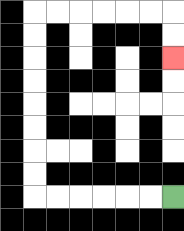{'start': '[7, 8]', 'end': '[7, 2]', 'path_directions': 'L,L,L,L,L,L,U,U,U,U,U,U,U,U,R,R,R,R,R,R,D,D', 'path_coordinates': '[[7, 8], [6, 8], [5, 8], [4, 8], [3, 8], [2, 8], [1, 8], [1, 7], [1, 6], [1, 5], [1, 4], [1, 3], [1, 2], [1, 1], [1, 0], [2, 0], [3, 0], [4, 0], [5, 0], [6, 0], [7, 0], [7, 1], [7, 2]]'}